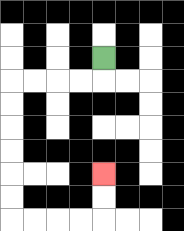{'start': '[4, 2]', 'end': '[4, 7]', 'path_directions': 'D,L,L,L,L,D,D,D,D,D,D,R,R,R,R,U,U', 'path_coordinates': '[[4, 2], [4, 3], [3, 3], [2, 3], [1, 3], [0, 3], [0, 4], [0, 5], [0, 6], [0, 7], [0, 8], [0, 9], [1, 9], [2, 9], [3, 9], [4, 9], [4, 8], [4, 7]]'}